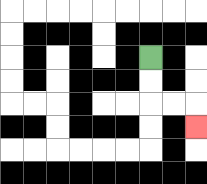{'start': '[6, 2]', 'end': '[8, 5]', 'path_directions': 'D,D,R,R,D', 'path_coordinates': '[[6, 2], [6, 3], [6, 4], [7, 4], [8, 4], [8, 5]]'}